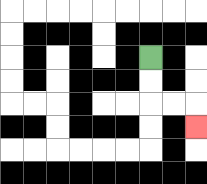{'start': '[6, 2]', 'end': '[8, 5]', 'path_directions': 'D,D,R,R,D', 'path_coordinates': '[[6, 2], [6, 3], [6, 4], [7, 4], [8, 4], [8, 5]]'}